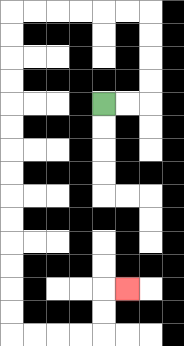{'start': '[4, 4]', 'end': '[5, 12]', 'path_directions': 'R,R,U,U,U,U,L,L,L,L,L,L,D,D,D,D,D,D,D,D,D,D,D,D,D,D,R,R,R,R,U,U,R', 'path_coordinates': '[[4, 4], [5, 4], [6, 4], [6, 3], [6, 2], [6, 1], [6, 0], [5, 0], [4, 0], [3, 0], [2, 0], [1, 0], [0, 0], [0, 1], [0, 2], [0, 3], [0, 4], [0, 5], [0, 6], [0, 7], [0, 8], [0, 9], [0, 10], [0, 11], [0, 12], [0, 13], [0, 14], [1, 14], [2, 14], [3, 14], [4, 14], [4, 13], [4, 12], [5, 12]]'}